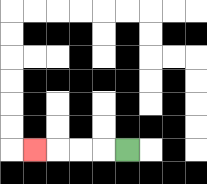{'start': '[5, 6]', 'end': '[1, 6]', 'path_directions': 'L,L,L,L', 'path_coordinates': '[[5, 6], [4, 6], [3, 6], [2, 6], [1, 6]]'}